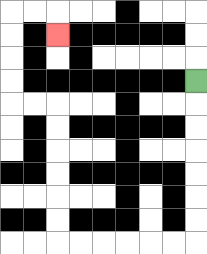{'start': '[8, 3]', 'end': '[2, 1]', 'path_directions': 'D,D,D,D,D,D,D,L,L,L,L,L,L,U,U,U,U,U,U,L,L,U,U,U,U,R,R,D', 'path_coordinates': '[[8, 3], [8, 4], [8, 5], [8, 6], [8, 7], [8, 8], [8, 9], [8, 10], [7, 10], [6, 10], [5, 10], [4, 10], [3, 10], [2, 10], [2, 9], [2, 8], [2, 7], [2, 6], [2, 5], [2, 4], [1, 4], [0, 4], [0, 3], [0, 2], [0, 1], [0, 0], [1, 0], [2, 0], [2, 1]]'}